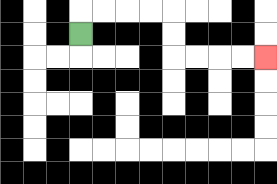{'start': '[3, 1]', 'end': '[11, 2]', 'path_directions': 'U,R,R,R,R,D,D,R,R,R,R', 'path_coordinates': '[[3, 1], [3, 0], [4, 0], [5, 0], [6, 0], [7, 0], [7, 1], [7, 2], [8, 2], [9, 2], [10, 2], [11, 2]]'}